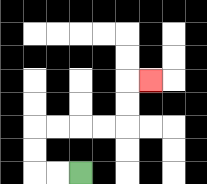{'start': '[3, 7]', 'end': '[6, 3]', 'path_directions': 'L,L,U,U,R,R,R,R,U,U,R', 'path_coordinates': '[[3, 7], [2, 7], [1, 7], [1, 6], [1, 5], [2, 5], [3, 5], [4, 5], [5, 5], [5, 4], [5, 3], [6, 3]]'}